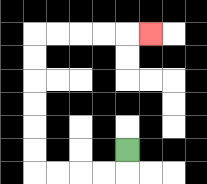{'start': '[5, 6]', 'end': '[6, 1]', 'path_directions': 'D,L,L,L,L,U,U,U,U,U,U,R,R,R,R,R', 'path_coordinates': '[[5, 6], [5, 7], [4, 7], [3, 7], [2, 7], [1, 7], [1, 6], [1, 5], [1, 4], [1, 3], [1, 2], [1, 1], [2, 1], [3, 1], [4, 1], [5, 1], [6, 1]]'}